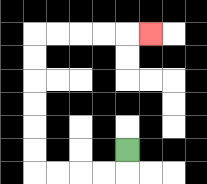{'start': '[5, 6]', 'end': '[6, 1]', 'path_directions': 'D,L,L,L,L,U,U,U,U,U,U,R,R,R,R,R', 'path_coordinates': '[[5, 6], [5, 7], [4, 7], [3, 7], [2, 7], [1, 7], [1, 6], [1, 5], [1, 4], [1, 3], [1, 2], [1, 1], [2, 1], [3, 1], [4, 1], [5, 1], [6, 1]]'}